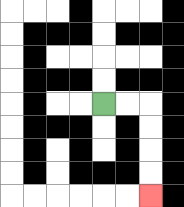{'start': '[4, 4]', 'end': '[6, 8]', 'path_directions': 'R,R,D,D,D,D', 'path_coordinates': '[[4, 4], [5, 4], [6, 4], [6, 5], [6, 6], [6, 7], [6, 8]]'}